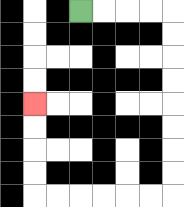{'start': '[3, 0]', 'end': '[1, 4]', 'path_directions': 'R,R,R,R,D,D,D,D,D,D,D,D,L,L,L,L,L,L,U,U,U,U', 'path_coordinates': '[[3, 0], [4, 0], [5, 0], [6, 0], [7, 0], [7, 1], [7, 2], [7, 3], [7, 4], [7, 5], [7, 6], [7, 7], [7, 8], [6, 8], [5, 8], [4, 8], [3, 8], [2, 8], [1, 8], [1, 7], [1, 6], [1, 5], [1, 4]]'}